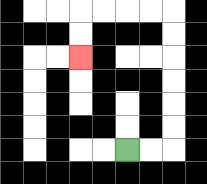{'start': '[5, 6]', 'end': '[3, 2]', 'path_directions': 'R,R,U,U,U,U,U,U,L,L,L,L,D,D', 'path_coordinates': '[[5, 6], [6, 6], [7, 6], [7, 5], [7, 4], [7, 3], [7, 2], [7, 1], [7, 0], [6, 0], [5, 0], [4, 0], [3, 0], [3, 1], [3, 2]]'}